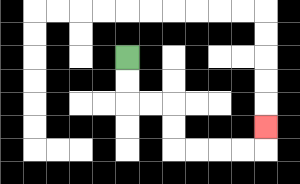{'start': '[5, 2]', 'end': '[11, 5]', 'path_directions': 'D,D,R,R,D,D,R,R,R,R,U', 'path_coordinates': '[[5, 2], [5, 3], [5, 4], [6, 4], [7, 4], [7, 5], [7, 6], [8, 6], [9, 6], [10, 6], [11, 6], [11, 5]]'}